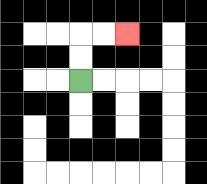{'start': '[3, 3]', 'end': '[5, 1]', 'path_directions': 'U,U,R,R', 'path_coordinates': '[[3, 3], [3, 2], [3, 1], [4, 1], [5, 1]]'}